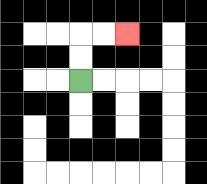{'start': '[3, 3]', 'end': '[5, 1]', 'path_directions': 'U,U,R,R', 'path_coordinates': '[[3, 3], [3, 2], [3, 1], [4, 1], [5, 1]]'}